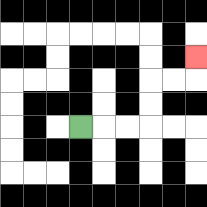{'start': '[3, 5]', 'end': '[8, 2]', 'path_directions': 'R,R,R,U,U,R,R,U', 'path_coordinates': '[[3, 5], [4, 5], [5, 5], [6, 5], [6, 4], [6, 3], [7, 3], [8, 3], [8, 2]]'}